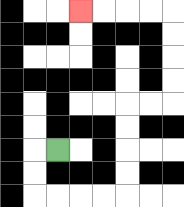{'start': '[2, 6]', 'end': '[3, 0]', 'path_directions': 'L,D,D,R,R,R,R,U,U,U,U,R,R,U,U,U,U,L,L,L,L', 'path_coordinates': '[[2, 6], [1, 6], [1, 7], [1, 8], [2, 8], [3, 8], [4, 8], [5, 8], [5, 7], [5, 6], [5, 5], [5, 4], [6, 4], [7, 4], [7, 3], [7, 2], [7, 1], [7, 0], [6, 0], [5, 0], [4, 0], [3, 0]]'}